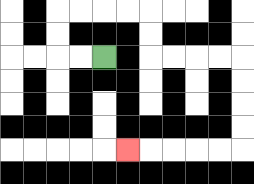{'start': '[4, 2]', 'end': '[5, 6]', 'path_directions': 'L,L,U,U,R,R,R,R,D,D,R,R,R,R,D,D,D,D,L,L,L,L,L', 'path_coordinates': '[[4, 2], [3, 2], [2, 2], [2, 1], [2, 0], [3, 0], [4, 0], [5, 0], [6, 0], [6, 1], [6, 2], [7, 2], [8, 2], [9, 2], [10, 2], [10, 3], [10, 4], [10, 5], [10, 6], [9, 6], [8, 6], [7, 6], [6, 6], [5, 6]]'}